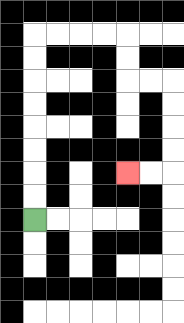{'start': '[1, 9]', 'end': '[5, 7]', 'path_directions': 'U,U,U,U,U,U,U,U,R,R,R,R,D,D,R,R,D,D,D,D,L,L', 'path_coordinates': '[[1, 9], [1, 8], [1, 7], [1, 6], [1, 5], [1, 4], [1, 3], [1, 2], [1, 1], [2, 1], [3, 1], [4, 1], [5, 1], [5, 2], [5, 3], [6, 3], [7, 3], [7, 4], [7, 5], [7, 6], [7, 7], [6, 7], [5, 7]]'}